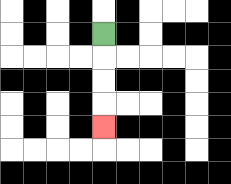{'start': '[4, 1]', 'end': '[4, 5]', 'path_directions': 'D,D,D,D', 'path_coordinates': '[[4, 1], [4, 2], [4, 3], [4, 4], [4, 5]]'}